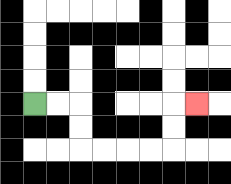{'start': '[1, 4]', 'end': '[8, 4]', 'path_directions': 'R,R,D,D,R,R,R,R,U,U,R', 'path_coordinates': '[[1, 4], [2, 4], [3, 4], [3, 5], [3, 6], [4, 6], [5, 6], [6, 6], [7, 6], [7, 5], [7, 4], [8, 4]]'}